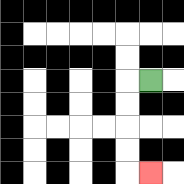{'start': '[6, 3]', 'end': '[6, 7]', 'path_directions': 'L,D,D,D,D,R', 'path_coordinates': '[[6, 3], [5, 3], [5, 4], [5, 5], [5, 6], [5, 7], [6, 7]]'}